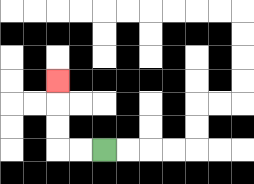{'start': '[4, 6]', 'end': '[2, 3]', 'path_directions': 'L,L,U,U,U', 'path_coordinates': '[[4, 6], [3, 6], [2, 6], [2, 5], [2, 4], [2, 3]]'}